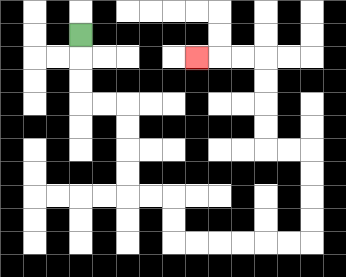{'start': '[3, 1]', 'end': '[8, 2]', 'path_directions': 'D,D,D,R,R,D,D,D,D,R,R,D,D,R,R,R,R,R,R,U,U,U,U,L,L,U,U,U,U,L,L,L', 'path_coordinates': '[[3, 1], [3, 2], [3, 3], [3, 4], [4, 4], [5, 4], [5, 5], [5, 6], [5, 7], [5, 8], [6, 8], [7, 8], [7, 9], [7, 10], [8, 10], [9, 10], [10, 10], [11, 10], [12, 10], [13, 10], [13, 9], [13, 8], [13, 7], [13, 6], [12, 6], [11, 6], [11, 5], [11, 4], [11, 3], [11, 2], [10, 2], [9, 2], [8, 2]]'}